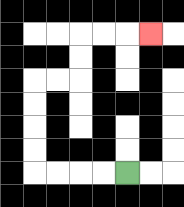{'start': '[5, 7]', 'end': '[6, 1]', 'path_directions': 'L,L,L,L,U,U,U,U,R,R,U,U,R,R,R', 'path_coordinates': '[[5, 7], [4, 7], [3, 7], [2, 7], [1, 7], [1, 6], [1, 5], [1, 4], [1, 3], [2, 3], [3, 3], [3, 2], [3, 1], [4, 1], [5, 1], [6, 1]]'}